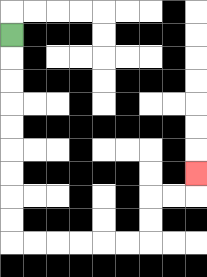{'start': '[0, 1]', 'end': '[8, 7]', 'path_directions': 'D,D,D,D,D,D,D,D,D,R,R,R,R,R,R,U,U,R,R,U', 'path_coordinates': '[[0, 1], [0, 2], [0, 3], [0, 4], [0, 5], [0, 6], [0, 7], [0, 8], [0, 9], [0, 10], [1, 10], [2, 10], [3, 10], [4, 10], [5, 10], [6, 10], [6, 9], [6, 8], [7, 8], [8, 8], [8, 7]]'}